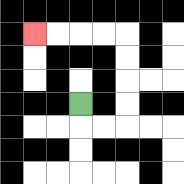{'start': '[3, 4]', 'end': '[1, 1]', 'path_directions': 'D,R,R,U,U,U,U,L,L,L,L', 'path_coordinates': '[[3, 4], [3, 5], [4, 5], [5, 5], [5, 4], [5, 3], [5, 2], [5, 1], [4, 1], [3, 1], [2, 1], [1, 1]]'}